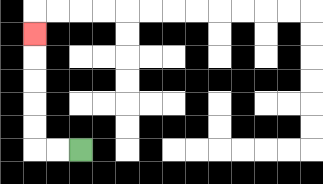{'start': '[3, 6]', 'end': '[1, 1]', 'path_directions': 'L,L,U,U,U,U,U', 'path_coordinates': '[[3, 6], [2, 6], [1, 6], [1, 5], [1, 4], [1, 3], [1, 2], [1, 1]]'}